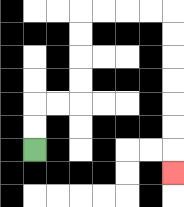{'start': '[1, 6]', 'end': '[7, 7]', 'path_directions': 'U,U,R,R,U,U,U,U,R,R,R,R,D,D,D,D,D,D,D', 'path_coordinates': '[[1, 6], [1, 5], [1, 4], [2, 4], [3, 4], [3, 3], [3, 2], [3, 1], [3, 0], [4, 0], [5, 0], [6, 0], [7, 0], [7, 1], [7, 2], [7, 3], [7, 4], [7, 5], [7, 6], [7, 7]]'}